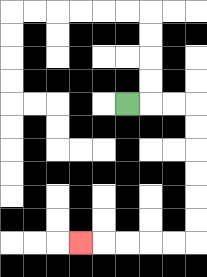{'start': '[5, 4]', 'end': '[3, 10]', 'path_directions': 'R,R,R,D,D,D,D,D,D,L,L,L,L,L', 'path_coordinates': '[[5, 4], [6, 4], [7, 4], [8, 4], [8, 5], [8, 6], [8, 7], [8, 8], [8, 9], [8, 10], [7, 10], [6, 10], [5, 10], [4, 10], [3, 10]]'}